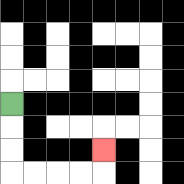{'start': '[0, 4]', 'end': '[4, 6]', 'path_directions': 'D,D,D,R,R,R,R,U', 'path_coordinates': '[[0, 4], [0, 5], [0, 6], [0, 7], [1, 7], [2, 7], [3, 7], [4, 7], [4, 6]]'}